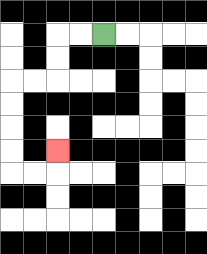{'start': '[4, 1]', 'end': '[2, 6]', 'path_directions': 'L,L,D,D,L,L,D,D,D,D,R,R,U', 'path_coordinates': '[[4, 1], [3, 1], [2, 1], [2, 2], [2, 3], [1, 3], [0, 3], [0, 4], [0, 5], [0, 6], [0, 7], [1, 7], [2, 7], [2, 6]]'}